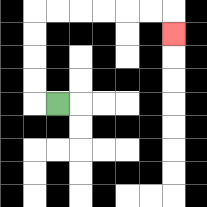{'start': '[2, 4]', 'end': '[7, 1]', 'path_directions': 'L,U,U,U,U,R,R,R,R,R,R,D', 'path_coordinates': '[[2, 4], [1, 4], [1, 3], [1, 2], [1, 1], [1, 0], [2, 0], [3, 0], [4, 0], [5, 0], [6, 0], [7, 0], [7, 1]]'}